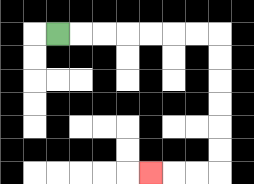{'start': '[2, 1]', 'end': '[6, 7]', 'path_directions': 'R,R,R,R,R,R,R,D,D,D,D,D,D,L,L,L', 'path_coordinates': '[[2, 1], [3, 1], [4, 1], [5, 1], [6, 1], [7, 1], [8, 1], [9, 1], [9, 2], [9, 3], [9, 4], [9, 5], [9, 6], [9, 7], [8, 7], [7, 7], [6, 7]]'}